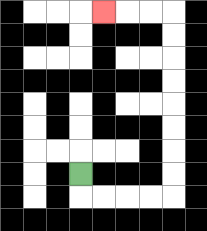{'start': '[3, 7]', 'end': '[4, 0]', 'path_directions': 'D,R,R,R,R,U,U,U,U,U,U,U,U,L,L,L', 'path_coordinates': '[[3, 7], [3, 8], [4, 8], [5, 8], [6, 8], [7, 8], [7, 7], [7, 6], [7, 5], [7, 4], [7, 3], [7, 2], [7, 1], [7, 0], [6, 0], [5, 0], [4, 0]]'}